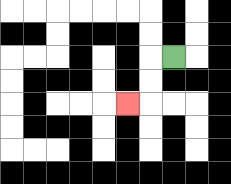{'start': '[7, 2]', 'end': '[5, 4]', 'path_directions': 'L,D,D,L', 'path_coordinates': '[[7, 2], [6, 2], [6, 3], [6, 4], [5, 4]]'}